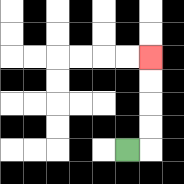{'start': '[5, 6]', 'end': '[6, 2]', 'path_directions': 'R,U,U,U,U', 'path_coordinates': '[[5, 6], [6, 6], [6, 5], [6, 4], [6, 3], [6, 2]]'}